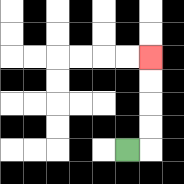{'start': '[5, 6]', 'end': '[6, 2]', 'path_directions': 'R,U,U,U,U', 'path_coordinates': '[[5, 6], [6, 6], [6, 5], [6, 4], [6, 3], [6, 2]]'}